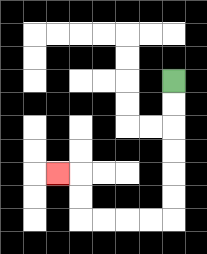{'start': '[7, 3]', 'end': '[2, 7]', 'path_directions': 'D,D,D,D,D,D,L,L,L,L,U,U,L', 'path_coordinates': '[[7, 3], [7, 4], [7, 5], [7, 6], [7, 7], [7, 8], [7, 9], [6, 9], [5, 9], [4, 9], [3, 9], [3, 8], [3, 7], [2, 7]]'}